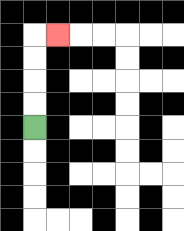{'start': '[1, 5]', 'end': '[2, 1]', 'path_directions': 'U,U,U,U,R', 'path_coordinates': '[[1, 5], [1, 4], [1, 3], [1, 2], [1, 1], [2, 1]]'}